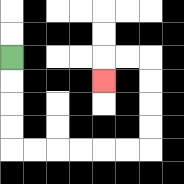{'start': '[0, 2]', 'end': '[4, 3]', 'path_directions': 'D,D,D,D,R,R,R,R,R,R,U,U,U,U,L,L,D', 'path_coordinates': '[[0, 2], [0, 3], [0, 4], [0, 5], [0, 6], [1, 6], [2, 6], [3, 6], [4, 6], [5, 6], [6, 6], [6, 5], [6, 4], [6, 3], [6, 2], [5, 2], [4, 2], [4, 3]]'}